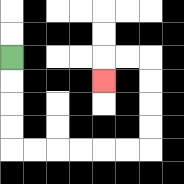{'start': '[0, 2]', 'end': '[4, 3]', 'path_directions': 'D,D,D,D,R,R,R,R,R,R,U,U,U,U,L,L,D', 'path_coordinates': '[[0, 2], [0, 3], [0, 4], [0, 5], [0, 6], [1, 6], [2, 6], [3, 6], [4, 6], [5, 6], [6, 6], [6, 5], [6, 4], [6, 3], [6, 2], [5, 2], [4, 2], [4, 3]]'}